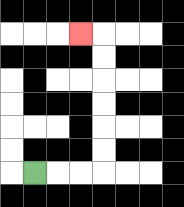{'start': '[1, 7]', 'end': '[3, 1]', 'path_directions': 'R,R,R,U,U,U,U,U,U,L', 'path_coordinates': '[[1, 7], [2, 7], [3, 7], [4, 7], [4, 6], [4, 5], [4, 4], [4, 3], [4, 2], [4, 1], [3, 1]]'}